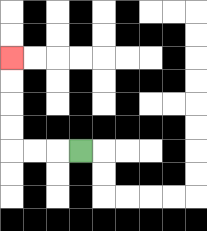{'start': '[3, 6]', 'end': '[0, 2]', 'path_directions': 'L,L,L,U,U,U,U', 'path_coordinates': '[[3, 6], [2, 6], [1, 6], [0, 6], [0, 5], [0, 4], [0, 3], [0, 2]]'}